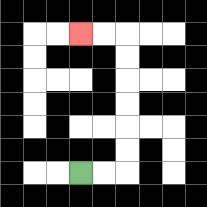{'start': '[3, 7]', 'end': '[3, 1]', 'path_directions': 'R,R,U,U,U,U,U,U,L,L', 'path_coordinates': '[[3, 7], [4, 7], [5, 7], [5, 6], [5, 5], [5, 4], [5, 3], [5, 2], [5, 1], [4, 1], [3, 1]]'}